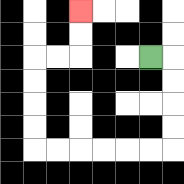{'start': '[6, 2]', 'end': '[3, 0]', 'path_directions': 'R,D,D,D,D,L,L,L,L,L,L,U,U,U,U,R,R,U,U', 'path_coordinates': '[[6, 2], [7, 2], [7, 3], [7, 4], [7, 5], [7, 6], [6, 6], [5, 6], [4, 6], [3, 6], [2, 6], [1, 6], [1, 5], [1, 4], [1, 3], [1, 2], [2, 2], [3, 2], [3, 1], [3, 0]]'}